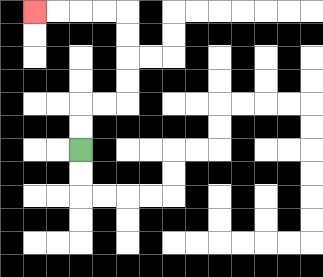{'start': '[3, 6]', 'end': '[1, 0]', 'path_directions': 'U,U,R,R,U,U,U,U,L,L,L,L', 'path_coordinates': '[[3, 6], [3, 5], [3, 4], [4, 4], [5, 4], [5, 3], [5, 2], [5, 1], [5, 0], [4, 0], [3, 0], [2, 0], [1, 0]]'}